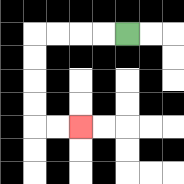{'start': '[5, 1]', 'end': '[3, 5]', 'path_directions': 'L,L,L,L,D,D,D,D,R,R', 'path_coordinates': '[[5, 1], [4, 1], [3, 1], [2, 1], [1, 1], [1, 2], [1, 3], [1, 4], [1, 5], [2, 5], [3, 5]]'}